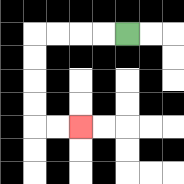{'start': '[5, 1]', 'end': '[3, 5]', 'path_directions': 'L,L,L,L,D,D,D,D,R,R', 'path_coordinates': '[[5, 1], [4, 1], [3, 1], [2, 1], [1, 1], [1, 2], [1, 3], [1, 4], [1, 5], [2, 5], [3, 5]]'}